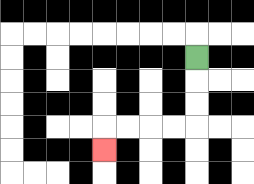{'start': '[8, 2]', 'end': '[4, 6]', 'path_directions': 'D,D,D,L,L,L,L,D', 'path_coordinates': '[[8, 2], [8, 3], [8, 4], [8, 5], [7, 5], [6, 5], [5, 5], [4, 5], [4, 6]]'}